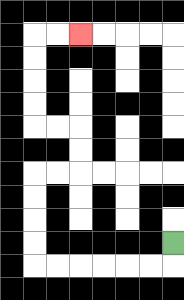{'start': '[7, 10]', 'end': '[3, 1]', 'path_directions': 'D,L,L,L,L,L,L,U,U,U,U,R,R,U,U,L,L,U,U,U,U,R,R', 'path_coordinates': '[[7, 10], [7, 11], [6, 11], [5, 11], [4, 11], [3, 11], [2, 11], [1, 11], [1, 10], [1, 9], [1, 8], [1, 7], [2, 7], [3, 7], [3, 6], [3, 5], [2, 5], [1, 5], [1, 4], [1, 3], [1, 2], [1, 1], [2, 1], [3, 1]]'}